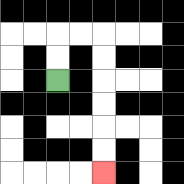{'start': '[2, 3]', 'end': '[4, 7]', 'path_directions': 'U,U,R,R,D,D,D,D,D,D', 'path_coordinates': '[[2, 3], [2, 2], [2, 1], [3, 1], [4, 1], [4, 2], [4, 3], [4, 4], [4, 5], [4, 6], [4, 7]]'}